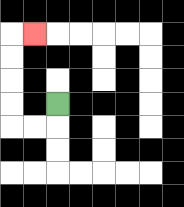{'start': '[2, 4]', 'end': '[1, 1]', 'path_directions': 'D,L,L,U,U,U,U,R', 'path_coordinates': '[[2, 4], [2, 5], [1, 5], [0, 5], [0, 4], [0, 3], [0, 2], [0, 1], [1, 1]]'}